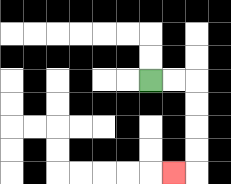{'start': '[6, 3]', 'end': '[7, 7]', 'path_directions': 'R,R,D,D,D,D,L', 'path_coordinates': '[[6, 3], [7, 3], [8, 3], [8, 4], [8, 5], [8, 6], [8, 7], [7, 7]]'}